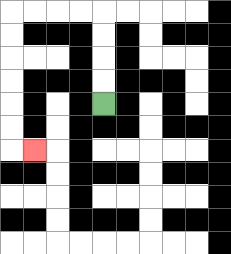{'start': '[4, 4]', 'end': '[1, 6]', 'path_directions': 'U,U,U,U,L,L,L,L,D,D,D,D,D,D,R', 'path_coordinates': '[[4, 4], [4, 3], [4, 2], [4, 1], [4, 0], [3, 0], [2, 0], [1, 0], [0, 0], [0, 1], [0, 2], [0, 3], [0, 4], [0, 5], [0, 6], [1, 6]]'}